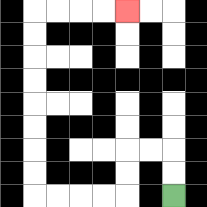{'start': '[7, 8]', 'end': '[5, 0]', 'path_directions': 'U,U,L,L,D,D,L,L,L,L,U,U,U,U,U,U,U,U,R,R,R,R', 'path_coordinates': '[[7, 8], [7, 7], [7, 6], [6, 6], [5, 6], [5, 7], [5, 8], [4, 8], [3, 8], [2, 8], [1, 8], [1, 7], [1, 6], [1, 5], [1, 4], [1, 3], [1, 2], [1, 1], [1, 0], [2, 0], [3, 0], [4, 0], [5, 0]]'}